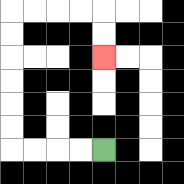{'start': '[4, 6]', 'end': '[4, 2]', 'path_directions': 'L,L,L,L,U,U,U,U,U,U,R,R,R,R,D,D', 'path_coordinates': '[[4, 6], [3, 6], [2, 6], [1, 6], [0, 6], [0, 5], [0, 4], [0, 3], [0, 2], [0, 1], [0, 0], [1, 0], [2, 0], [3, 0], [4, 0], [4, 1], [4, 2]]'}